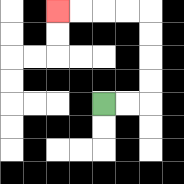{'start': '[4, 4]', 'end': '[2, 0]', 'path_directions': 'R,R,U,U,U,U,L,L,L,L', 'path_coordinates': '[[4, 4], [5, 4], [6, 4], [6, 3], [6, 2], [6, 1], [6, 0], [5, 0], [4, 0], [3, 0], [2, 0]]'}